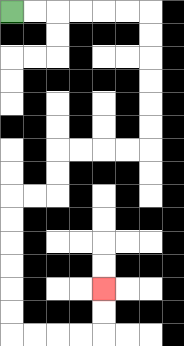{'start': '[0, 0]', 'end': '[4, 12]', 'path_directions': 'R,R,R,R,R,R,D,D,D,D,D,D,L,L,L,L,D,D,L,L,D,D,D,D,D,D,R,R,R,R,U,U', 'path_coordinates': '[[0, 0], [1, 0], [2, 0], [3, 0], [4, 0], [5, 0], [6, 0], [6, 1], [6, 2], [6, 3], [6, 4], [6, 5], [6, 6], [5, 6], [4, 6], [3, 6], [2, 6], [2, 7], [2, 8], [1, 8], [0, 8], [0, 9], [0, 10], [0, 11], [0, 12], [0, 13], [0, 14], [1, 14], [2, 14], [3, 14], [4, 14], [4, 13], [4, 12]]'}